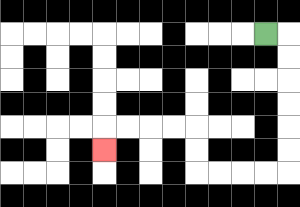{'start': '[11, 1]', 'end': '[4, 6]', 'path_directions': 'R,D,D,D,D,D,D,L,L,L,L,U,U,L,L,L,L,D', 'path_coordinates': '[[11, 1], [12, 1], [12, 2], [12, 3], [12, 4], [12, 5], [12, 6], [12, 7], [11, 7], [10, 7], [9, 7], [8, 7], [8, 6], [8, 5], [7, 5], [6, 5], [5, 5], [4, 5], [4, 6]]'}